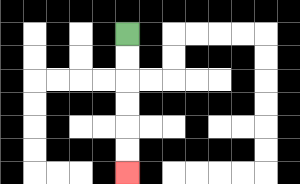{'start': '[5, 1]', 'end': '[5, 7]', 'path_directions': 'D,D,D,D,D,D', 'path_coordinates': '[[5, 1], [5, 2], [5, 3], [5, 4], [5, 5], [5, 6], [5, 7]]'}